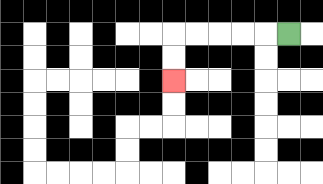{'start': '[12, 1]', 'end': '[7, 3]', 'path_directions': 'L,L,L,L,L,D,D', 'path_coordinates': '[[12, 1], [11, 1], [10, 1], [9, 1], [8, 1], [7, 1], [7, 2], [7, 3]]'}